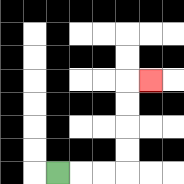{'start': '[2, 7]', 'end': '[6, 3]', 'path_directions': 'R,R,R,U,U,U,U,R', 'path_coordinates': '[[2, 7], [3, 7], [4, 7], [5, 7], [5, 6], [5, 5], [5, 4], [5, 3], [6, 3]]'}